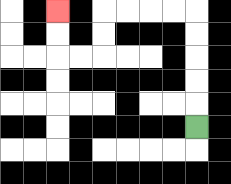{'start': '[8, 5]', 'end': '[2, 0]', 'path_directions': 'U,U,U,U,U,L,L,L,L,D,D,L,L,U,U', 'path_coordinates': '[[8, 5], [8, 4], [8, 3], [8, 2], [8, 1], [8, 0], [7, 0], [6, 0], [5, 0], [4, 0], [4, 1], [4, 2], [3, 2], [2, 2], [2, 1], [2, 0]]'}